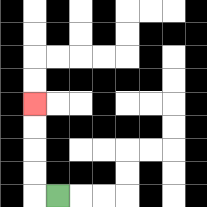{'start': '[2, 8]', 'end': '[1, 4]', 'path_directions': 'L,U,U,U,U', 'path_coordinates': '[[2, 8], [1, 8], [1, 7], [1, 6], [1, 5], [1, 4]]'}